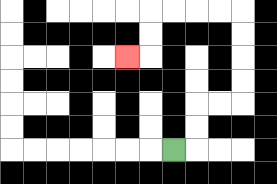{'start': '[7, 6]', 'end': '[5, 2]', 'path_directions': 'R,U,U,R,R,U,U,U,U,L,L,L,L,D,D,L', 'path_coordinates': '[[7, 6], [8, 6], [8, 5], [8, 4], [9, 4], [10, 4], [10, 3], [10, 2], [10, 1], [10, 0], [9, 0], [8, 0], [7, 0], [6, 0], [6, 1], [6, 2], [5, 2]]'}